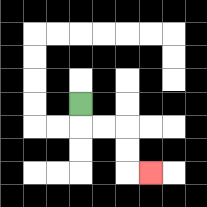{'start': '[3, 4]', 'end': '[6, 7]', 'path_directions': 'D,R,R,D,D,R', 'path_coordinates': '[[3, 4], [3, 5], [4, 5], [5, 5], [5, 6], [5, 7], [6, 7]]'}